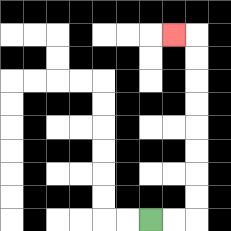{'start': '[6, 9]', 'end': '[7, 1]', 'path_directions': 'R,R,U,U,U,U,U,U,U,U,L', 'path_coordinates': '[[6, 9], [7, 9], [8, 9], [8, 8], [8, 7], [8, 6], [8, 5], [8, 4], [8, 3], [8, 2], [8, 1], [7, 1]]'}